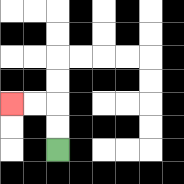{'start': '[2, 6]', 'end': '[0, 4]', 'path_directions': 'U,U,L,L', 'path_coordinates': '[[2, 6], [2, 5], [2, 4], [1, 4], [0, 4]]'}